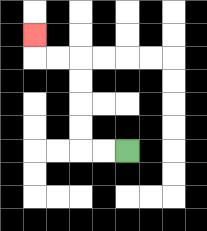{'start': '[5, 6]', 'end': '[1, 1]', 'path_directions': 'L,L,U,U,U,U,L,L,U', 'path_coordinates': '[[5, 6], [4, 6], [3, 6], [3, 5], [3, 4], [3, 3], [3, 2], [2, 2], [1, 2], [1, 1]]'}